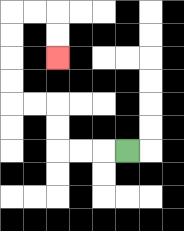{'start': '[5, 6]', 'end': '[2, 2]', 'path_directions': 'L,L,L,U,U,L,L,U,U,U,U,R,R,D,D', 'path_coordinates': '[[5, 6], [4, 6], [3, 6], [2, 6], [2, 5], [2, 4], [1, 4], [0, 4], [0, 3], [0, 2], [0, 1], [0, 0], [1, 0], [2, 0], [2, 1], [2, 2]]'}